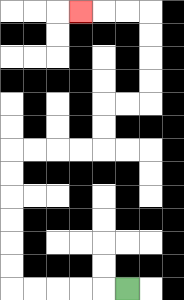{'start': '[5, 12]', 'end': '[3, 0]', 'path_directions': 'L,L,L,L,L,U,U,U,U,U,U,R,R,R,R,U,U,R,R,U,U,U,U,L,L,L', 'path_coordinates': '[[5, 12], [4, 12], [3, 12], [2, 12], [1, 12], [0, 12], [0, 11], [0, 10], [0, 9], [0, 8], [0, 7], [0, 6], [1, 6], [2, 6], [3, 6], [4, 6], [4, 5], [4, 4], [5, 4], [6, 4], [6, 3], [6, 2], [6, 1], [6, 0], [5, 0], [4, 0], [3, 0]]'}